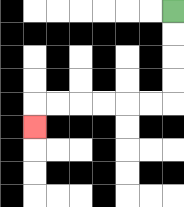{'start': '[7, 0]', 'end': '[1, 5]', 'path_directions': 'D,D,D,D,L,L,L,L,L,L,D', 'path_coordinates': '[[7, 0], [7, 1], [7, 2], [7, 3], [7, 4], [6, 4], [5, 4], [4, 4], [3, 4], [2, 4], [1, 4], [1, 5]]'}